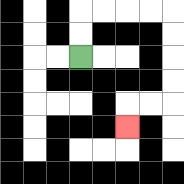{'start': '[3, 2]', 'end': '[5, 5]', 'path_directions': 'U,U,R,R,R,R,D,D,D,D,L,L,D', 'path_coordinates': '[[3, 2], [3, 1], [3, 0], [4, 0], [5, 0], [6, 0], [7, 0], [7, 1], [7, 2], [7, 3], [7, 4], [6, 4], [5, 4], [5, 5]]'}